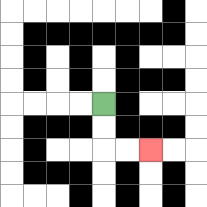{'start': '[4, 4]', 'end': '[6, 6]', 'path_directions': 'D,D,R,R', 'path_coordinates': '[[4, 4], [4, 5], [4, 6], [5, 6], [6, 6]]'}